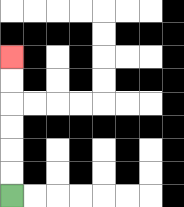{'start': '[0, 8]', 'end': '[0, 2]', 'path_directions': 'U,U,U,U,U,U', 'path_coordinates': '[[0, 8], [0, 7], [0, 6], [0, 5], [0, 4], [0, 3], [0, 2]]'}